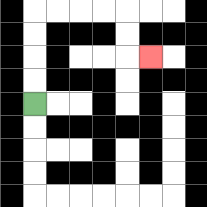{'start': '[1, 4]', 'end': '[6, 2]', 'path_directions': 'U,U,U,U,R,R,R,R,D,D,R', 'path_coordinates': '[[1, 4], [1, 3], [1, 2], [1, 1], [1, 0], [2, 0], [3, 0], [4, 0], [5, 0], [5, 1], [5, 2], [6, 2]]'}